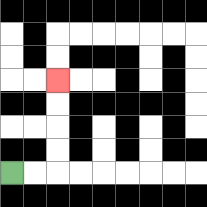{'start': '[0, 7]', 'end': '[2, 3]', 'path_directions': 'R,R,U,U,U,U', 'path_coordinates': '[[0, 7], [1, 7], [2, 7], [2, 6], [2, 5], [2, 4], [2, 3]]'}